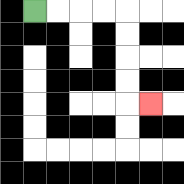{'start': '[1, 0]', 'end': '[6, 4]', 'path_directions': 'R,R,R,R,D,D,D,D,R', 'path_coordinates': '[[1, 0], [2, 0], [3, 0], [4, 0], [5, 0], [5, 1], [5, 2], [5, 3], [5, 4], [6, 4]]'}